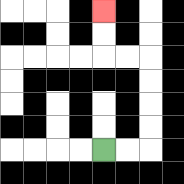{'start': '[4, 6]', 'end': '[4, 0]', 'path_directions': 'R,R,U,U,U,U,L,L,U,U', 'path_coordinates': '[[4, 6], [5, 6], [6, 6], [6, 5], [6, 4], [6, 3], [6, 2], [5, 2], [4, 2], [4, 1], [4, 0]]'}